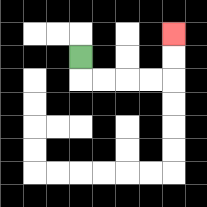{'start': '[3, 2]', 'end': '[7, 1]', 'path_directions': 'D,R,R,R,R,U,U', 'path_coordinates': '[[3, 2], [3, 3], [4, 3], [5, 3], [6, 3], [7, 3], [7, 2], [7, 1]]'}